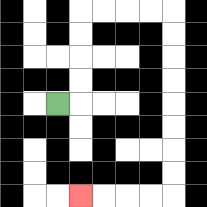{'start': '[2, 4]', 'end': '[3, 8]', 'path_directions': 'R,U,U,U,U,R,R,R,R,D,D,D,D,D,D,D,D,L,L,L,L', 'path_coordinates': '[[2, 4], [3, 4], [3, 3], [3, 2], [3, 1], [3, 0], [4, 0], [5, 0], [6, 0], [7, 0], [7, 1], [7, 2], [7, 3], [7, 4], [7, 5], [7, 6], [7, 7], [7, 8], [6, 8], [5, 8], [4, 8], [3, 8]]'}